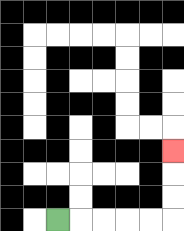{'start': '[2, 9]', 'end': '[7, 6]', 'path_directions': 'R,R,R,R,R,U,U,U', 'path_coordinates': '[[2, 9], [3, 9], [4, 9], [5, 9], [6, 9], [7, 9], [7, 8], [7, 7], [7, 6]]'}